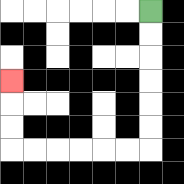{'start': '[6, 0]', 'end': '[0, 3]', 'path_directions': 'D,D,D,D,D,D,L,L,L,L,L,L,U,U,U', 'path_coordinates': '[[6, 0], [6, 1], [6, 2], [6, 3], [6, 4], [6, 5], [6, 6], [5, 6], [4, 6], [3, 6], [2, 6], [1, 6], [0, 6], [0, 5], [0, 4], [0, 3]]'}